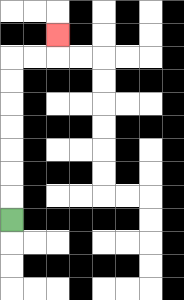{'start': '[0, 9]', 'end': '[2, 1]', 'path_directions': 'U,U,U,U,U,U,U,R,R,U', 'path_coordinates': '[[0, 9], [0, 8], [0, 7], [0, 6], [0, 5], [0, 4], [0, 3], [0, 2], [1, 2], [2, 2], [2, 1]]'}